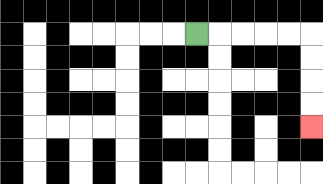{'start': '[8, 1]', 'end': '[13, 5]', 'path_directions': 'R,R,R,R,R,D,D,D,D', 'path_coordinates': '[[8, 1], [9, 1], [10, 1], [11, 1], [12, 1], [13, 1], [13, 2], [13, 3], [13, 4], [13, 5]]'}